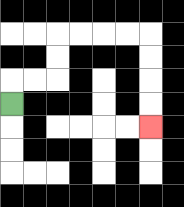{'start': '[0, 4]', 'end': '[6, 5]', 'path_directions': 'U,R,R,U,U,R,R,R,R,D,D,D,D', 'path_coordinates': '[[0, 4], [0, 3], [1, 3], [2, 3], [2, 2], [2, 1], [3, 1], [4, 1], [5, 1], [6, 1], [6, 2], [6, 3], [6, 4], [6, 5]]'}